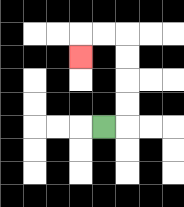{'start': '[4, 5]', 'end': '[3, 2]', 'path_directions': 'R,U,U,U,U,L,L,D', 'path_coordinates': '[[4, 5], [5, 5], [5, 4], [5, 3], [5, 2], [5, 1], [4, 1], [3, 1], [3, 2]]'}